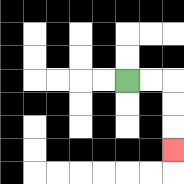{'start': '[5, 3]', 'end': '[7, 6]', 'path_directions': 'R,R,D,D,D', 'path_coordinates': '[[5, 3], [6, 3], [7, 3], [7, 4], [7, 5], [7, 6]]'}